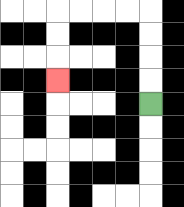{'start': '[6, 4]', 'end': '[2, 3]', 'path_directions': 'U,U,U,U,L,L,L,L,D,D,D', 'path_coordinates': '[[6, 4], [6, 3], [6, 2], [6, 1], [6, 0], [5, 0], [4, 0], [3, 0], [2, 0], [2, 1], [2, 2], [2, 3]]'}